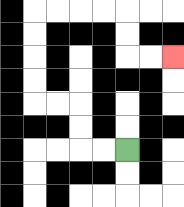{'start': '[5, 6]', 'end': '[7, 2]', 'path_directions': 'L,L,U,U,L,L,U,U,U,U,R,R,R,R,D,D,R,R', 'path_coordinates': '[[5, 6], [4, 6], [3, 6], [3, 5], [3, 4], [2, 4], [1, 4], [1, 3], [1, 2], [1, 1], [1, 0], [2, 0], [3, 0], [4, 0], [5, 0], [5, 1], [5, 2], [6, 2], [7, 2]]'}